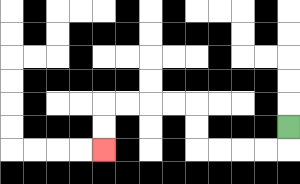{'start': '[12, 5]', 'end': '[4, 6]', 'path_directions': 'D,L,L,L,L,U,U,L,L,L,L,D,D', 'path_coordinates': '[[12, 5], [12, 6], [11, 6], [10, 6], [9, 6], [8, 6], [8, 5], [8, 4], [7, 4], [6, 4], [5, 4], [4, 4], [4, 5], [4, 6]]'}